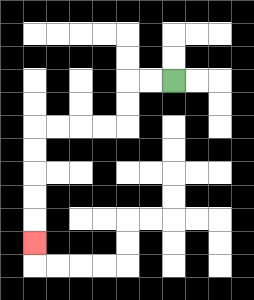{'start': '[7, 3]', 'end': '[1, 10]', 'path_directions': 'L,L,D,D,L,L,L,L,D,D,D,D,D', 'path_coordinates': '[[7, 3], [6, 3], [5, 3], [5, 4], [5, 5], [4, 5], [3, 5], [2, 5], [1, 5], [1, 6], [1, 7], [1, 8], [1, 9], [1, 10]]'}